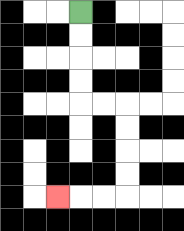{'start': '[3, 0]', 'end': '[2, 8]', 'path_directions': 'D,D,D,D,R,R,D,D,D,D,L,L,L', 'path_coordinates': '[[3, 0], [3, 1], [3, 2], [3, 3], [3, 4], [4, 4], [5, 4], [5, 5], [5, 6], [5, 7], [5, 8], [4, 8], [3, 8], [2, 8]]'}